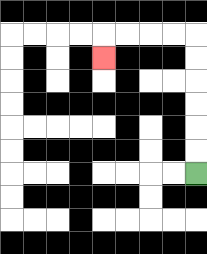{'start': '[8, 7]', 'end': '[4, 2]', 'path_directions': 'U,U,U,U,U,U,L,L,L,L,D', 'path_coordinates': '[[8, 7], [8, 6], [8, 5], [8, 4], [8, 3], [8, 2], [8, 1], [7, 1], [6, 1], [5, 1], [4, 1], [4, 2]]'}